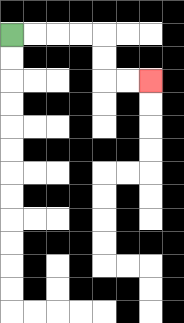{'start': '[0, 1]', 'end': '[6, 3]', 'path_directions': 'R,R,R,R,D,D,R,R', 'path_coordinates': '[[0, 1], [1, 1], [2, 1], [3, 1], [4, 1], [4, 2], [4, 3], [5, 3], [6, 3]]'}